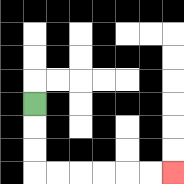{'start': '[1, 4]', 'end': '[7, 7]', 'path_directions': 'D,D,D,R,R,R,R,R,R', 'path_coordinates': '[[1, 4], [1, 5], [1, 6], [1, 7], [2, 7], [3, 7], [4, 7], [5, 7], [6, 7], [7, 7]]'}